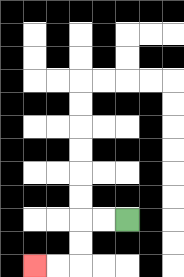{'start': '[5, 9]', 'end': '[1, 11]', 'path_directions': 'L,L,D,D,L,L', 'path_coordinates': '[[5, 9], [4, 9], [3, 9], [3, 10], [3, 11], [2, 11], [1, 11]]'}